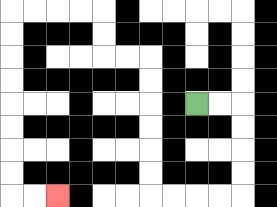{'start': '[8, 4]', 'end': '[2, 8]', 'path_directions': 'R,R,D,D,D,D,L,L,L,L,U,U,U,U,U,U,L,L,U,U,L,L,L,L,D,D,D,D,D,D,D,D,R,R', 'path_coordinates': '[[8, 4], [9, 4], [10, 4], [10, 5], [10, 6], [10, 7], [10, 8], [9, 8], [8, 8], [7, 8], [6, 8], [6, 7], [6, 6], [6, 5], [6, 4], [6, 3], [6, 2], [5, 2], [4, 2], [4, 1], [4, 0], [3, 0], [2, 0], [1, 0], [0, 0], [0, 1], [0, 2], [0, 3], [0, 4], [0, 5], [0, 6], [0, 7], [0, 8], [1, 8], [2, 8]]'}